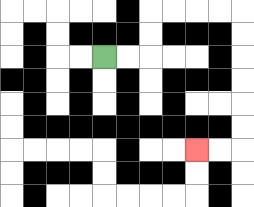{'start': '[4, 2]', 'end': '[8, 6]', 'path_directions': 'R,R,U,U,R,R,R,R,D,D,D,D,D,D,L,L', 'path_coordinates': '[[4, 2], [5, 2], [6, 2], [6, 1], [6, 0], [7, 0], [8, 0], [9, 0], [10, 0], [10, 1], [10, 2], [10, 3], [10, 4], [10, 5], [10, 6], [9, 6], [8, 6]]'}